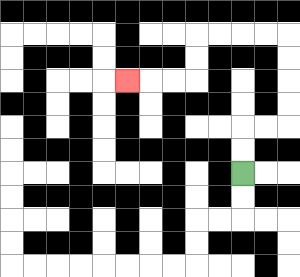{'start': '[10, 7]', 'end': '[5, 3]', 'path_directions': 'U,U,R,R,U,U,U,U,L,L,L,L,D,D,L,L,L', 'path_coordinates': '[[10, 7], [10, 6], [10, 5], [11, 5], [12, 5], [12, 4], [12, 3], [12, 2], [12, 1], [11, 1], [10, 1], [9, 1], [8, 1], [8, 2], [8, 3], [7, 3], [6, 3], [5, 3]]'}